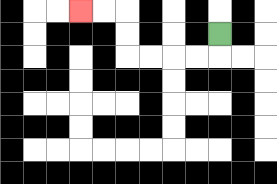{'start': '[9, 1]', 'end': '[3, 0]', 'path_directions': 'D,L,L,L,L,U,U,L,L', 'path_coordinates': '[[9, 1], [9, 2], [8, 2], [7, 2], [6, 2], [5, 2], [5, 1], [5, 0], [4, 0], [3, 0]]'}